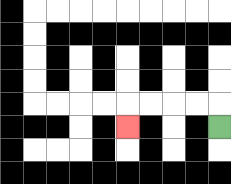{'start': '[9, 5]', 'end': '[5, 5]', 'path_directions': 'U,L,L,L,L,D', 'path_coordinates': '[[9, 5], [9, 4], [8, 4], [7, 4], [6, 4], [5, 4], [5, 5]]'}